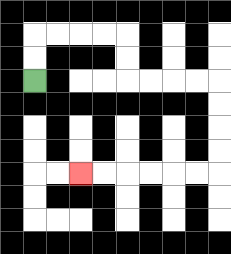{'start': '[1, 3]', 'end': '[3, 7]', 'path_directions': 'U,U,R,R,R,R,D,D,R,R,R,R,D,D,D,D,L,L,L,L,L,L', 'path_coordinates': '[[1, 3], [1, 2], [1, 1], [2, 1], [3, 1], [4, 1], [5, 1], [5, 2], [5, 3], [6, 3], [7, 3], [8, 3], [9, 3], [9, 4], [9, 5], [9, 6], [9, 7], [8, 7], [7, 7], [6, 7], [5, 7], [4, 7], [3, 7]]'}